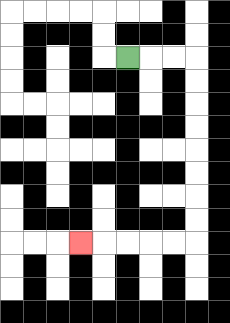{'start': '[5, 2]', 'end': '[3, 10]', 'path_directions': 'R,R,R,D,D,D,D,D,D,D,D,L,L,L,L,L', 'path_coordinates': '[[5, 2], [6, 2], [7, 2], [8, 2], [8, 3], [8, 4], [8, 5], [8, 6], [8, 7], [8, 8], [8, 9], [8, 10], [7, 10], [6, 10], [5, 10], [4, 10], [3, 10]]'}